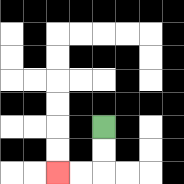{'start': '[4, 5]', 'end': '[2, 7]', 'path_directions': 'D,D,L,L', 'path_coordinates': '[[4, 5], [4, 6], [4, 7], [3, 7], [2, 7]]'}